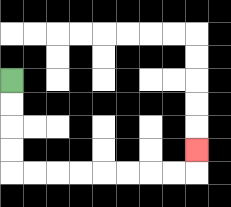{'start': '[0, 3]', 'end': '[8, 6]', 'path_directions': 'D,D,D,D,R,R,R,R,R,R,R,R,U', 'path_coordinates': '[[0, 3], [0, 4], [0, 5], [0, 6], [0, 7], [1, 7], [2, 7], [3, 7], [4, 7], [5, 7], [6, 7], [7, 7], [8, 7], [8, 6]]'}